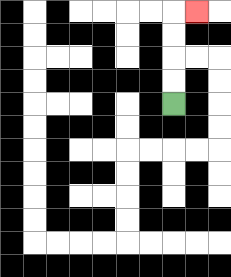{'start': '[7, 4]', 'end': '[8, 0]', 'path_directions': 'U,U,U,U,R', 'path_coordinates': '[[7, 4], [7, 3], [7, 2], [7, 1], [7, 0], [8, 0]]'}